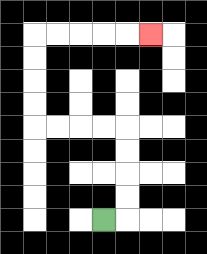{'start': '[4, 9]', 'end': '[6, 1]', 'path_directions': 'R,U,U,U,U,L,L,L,L,U,U,U,U,R,R,R,R,R', 'path_coordinates': '[[4, 9], [5, 9], [5, 8], [5, 7], [5, 6], [5, 5], [4, 5], [3, 5], [2, 5], [1, 5], [1, 4], [1, 3], [1, 2], [1, 1], [2, 1], [3, 1], [4, 1], [5, 1], [6, 1]]'}